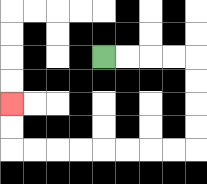{'start': '[4, 2]', 'end': '[0, 4]', 'path_directions': 'R,R,R,R,D,D,D,D,L,L,L,L,L,L,L,L,U,U', 'path_coordinates': '[[4, 2], [5, 2], [6, 2], [7, 2], [8, 2], [8, 3], [8, 4], [8, 5], [8, 6], [7, 6], [6, 6], [5, 6], [4, 6], [3, 6], [2, 6], [1, 6], [0, 6], [0, 5], [0, 4]]'}